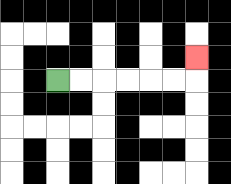{'start': '[2, 3]', 'end': '[8, 2]', 'path_directions': 'R,R,R,R,R,R,U', 'path_coordinates': '[[2, 3], [3, 3], [4, 3], [5, 3], [6, 3], [7, 3], [8, 3], [8, 2]]'}